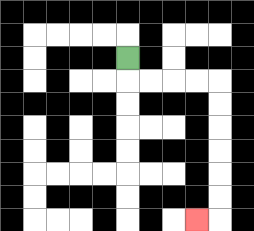{'start': '[5, 2]', 'end': '[8, 9]', 'path_directions': 'D,R,R,R,R,D,D,D,D,D,D,L', 'path_coordinates': '[[5, 2], [5, 3], [6, 3], [7, 3], [8, 3], [9, 3], [9, 4], [9, 5], [9, 6], [9, 7], [9, 8], [9, 9], [8, 9]]'}